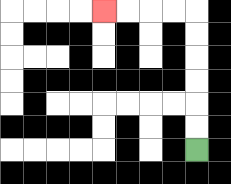{'start': '[8, 6]', 'end': '[4, 0]', 'path_directions': 'U,U,U,U,U,U,L,L,L,L', 'path_coordinates': '[[8, 6], [8, 5], [8, 4], [8, 3], [8, 2], [8, 1], [8, 0], [7, 0], [6, 0], [5, 0], [4, 0]]'}